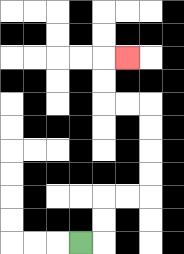{'start': '[3, 10]', 'end': '[5, 2]', 'path_directions': 'R,U,U,R,R,U,U,U,U,L,L,U,U,R', 'path_coordinates': '[[3, 10], [4, 10], [4, 9], [4, 8], [5, 8], [6, 8], [6, 7], [6, 6], [6, 5], [6, 4], [5, 4], [4, 4], [4, 3], [4, 2], [5, 2]]'}